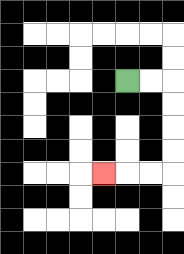{'start': '[5, 3]', 'end': '[4, 7]', 'path_directions': 'R,R,D,D,D,D,L,L,L', 'path_coordinates': '[[5, 3], [6, 3], [7, 3], [7, 4], [7, 5], [7, 6], [7, 7], [6, 7], [5, 7], [4, 7]]'}